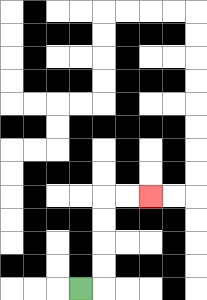{'start': '[3, 12]', 'end': '[6, 8]', 'path_directions': 'R,U,U,U,U,R,R', 'path_coordinates': '[[3, 12], [4, 12], [4, 11], [4, 10], [4, 9], [4, 8], [5, 8], [6, 8]]'}